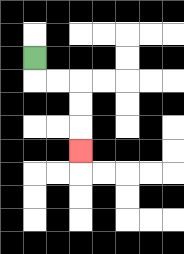{'start': '[1, 2]', 'end': '[3, 6]', 'path_directions': 'D,R,R,D,D,D', 'path_coordinates': '[[1, 2], [1, 3], [2, 3], [3, 3], [3, 4], [3, 5], [3, 6]]'}